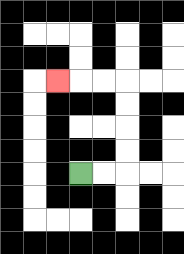{'start': '[3, 7]', 'end': '[2, 3]', 'path_directions': 'R,R,U,U,U,U,L,L,L', 'path_coordinates': '[[3, 7], [4, 7], [5, 7], [5, 6], [5, 5], [5, 4], [5, 3], [4, 3], [3, 3], [2, 3]]'}